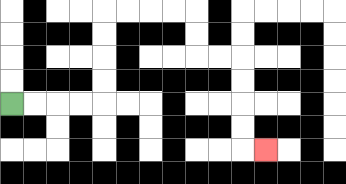{'start': '[0, 4]', 'end': '[11, 6]', 'path_directions': 'R,R,R,R,U,U,U,U,R,R,R,R,D,D,R,R,D,D,D,D,R', 'path_coordinates': '[[0, 4], [1, 4], [2, 4], [3, 4], [4, 4], [4, 3], [4, 2], [4, 1], [4, 0], [5, 0], [6, 0], [7, 0], [8, 0], [8, 1], [8, 2], [9, 2], [10, 2], [10, 3], [10, 4], [10, 5], [10, 6], [11, 6]]'}